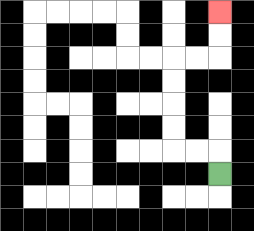{'start': '[9, 7]', 'end': '[9, 0]', 'path_directions': 'U,L,L,U,U,U,U,R,R,U,U', 'path_coordinates': '[[9, 7], [9, 6], [8, 6], [7, 6], [7, 5], [7, 4], [7, 3], [7, 2], [8, 2], [9, 2], [9, 1], [9, 0]]'}